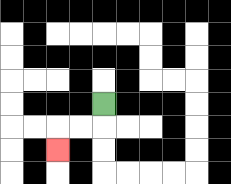{'start': '[4, 4]', 'end': '[2, 6]', 'path_directions': 'D,L,L,D', 'path_coordinates': '[[4, 4], [4, 5], [3, 5], [2, 5], [2, 6]]'}